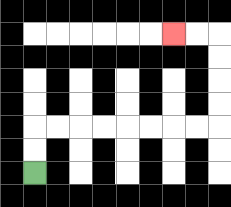{'start': '[1, 7]', 'end': '[7, 1]', 'path_directions': 'U,U,R,R,R,R,R,R,R,R,U,U,U,U,L,L', 'path_coordinates': '[[1, 7], [1, 6], [1, 5], [2, 5], [3, 5], [4, 5], [5, 5], [6, 5], [7, 5], [8, 5], [9, 5], [9, 4], [9, 3], [9, 2], [9, 1], [8, 1], [7, 1]]'}